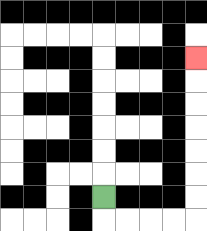{'start': '[4, 8]', 'end': '[8, 2]', 'path_directions': 'D,R,R,R,R,U,U,U,U,U,U,U', 'path_coordinates': '[[4, 8], [4, 9], [5, 9], [6, 9], [7, 9], [8, 9], [8, 8], [8, 7], [8, 6], [8, 5], [8, 4], [8, 3], [8, 2]]'}